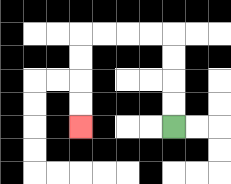{'start': '[7, 5]', 'end': '[3, 5]', 'path_directions': 'U,U,U,U,L,L,L,L,D,D,D,D', 'path_coordinates': '[[7, 5], [7, 4], [7, 3], [7, 2], [7, 1], [6, 1], [5, 1], [4, 1], [3, 1], [3, 2], [3, 3], [3, 4], [3, 5]]'}